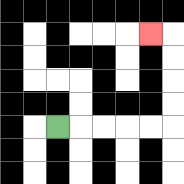{'start': '[2, 5]', 'end': '[6, 1]', 'path_directions': 'R,R,R,R,R,U,U,U,U,L', 'path_coordinates': '[[2, 5], [3, 5], [4, 5], [5, 5], [6, 5], [7, 5], [7, 4], [7, 3], [7, 2], [7, 1], [6, 1]]'}